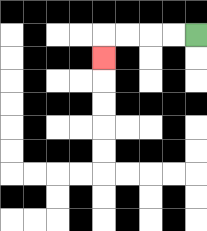{'start': '[8, 1]', 'end': '[4, 2]', 'path_directions': 'L,L,L,L,D', 'path_coordinates': '[[8, 1], [7, 1], [6, 1], [5, 1], [4, 1], [4, 2]]'}